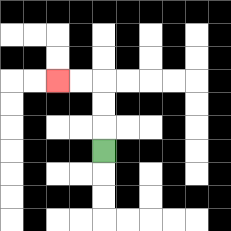{'start': '[4, 6]', 'end': '[2, 3]', 'path_directions': 'U,U,U,L,L', 'path_coordinates': '[[4, 6], [4, 5], [4, 4], [4, 3], [3, 3], [2, 3]]'}